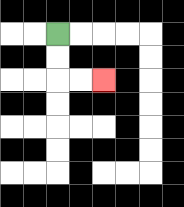{'start': '[2, 1]', 'end': '[4, 3]', 'path_directions': 'D,D,R,R', 'path_coordinates': '[[2, 1], [2, 2], [2, 3], [3, 3], [4, 3]]'}